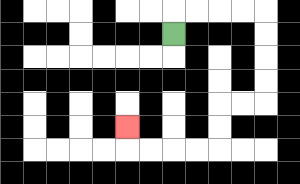{'start': '[7, 1]', 'end': '[5, 5]', 'path_directions': 'U,R,R,R,R,D,D,D,D,L,L,D,D,L,L,L,L,U', 'path_coordinates': '[[7, 1], [7, 0], [8, 0], [9, 0], [10, 0], [11, 0], [11, 1], [11, 2], [11, 3], [11, 4], [10, 4], [9, 4], [9, 5], [9, 6], [8, 6], [7, 6], [6, 6], [5, 6], [5, 5]]'}